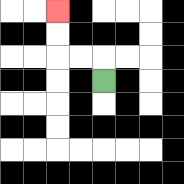{'start': '[4, 3]', 'end': '[2, 0]', 'path_directions': 'U,L,L,U,U', 'path_coordinates': '[[4, 3], [4, 2], [3, 2], [2, 2], [2, 1], [2, 0]]'}